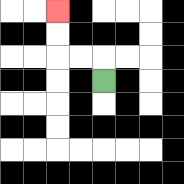{'start': '[4, 3]', 'end': '[2, 0]', 'path_directions': 'U,L,L,U,U', 'path_coordinates': '[[4, 3], [4, 2], [3, 2], [2, 2], [2, 1], [2, 0]]'}